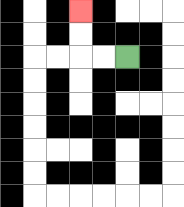{'start': '[5, 2]', 'end': '[3, 0]', 'path_directions': 'L,L,U,U', 'path_coordinates': '[[5, 2], [4, 2], [3, 2], [3, 1], [3, 0]]'}